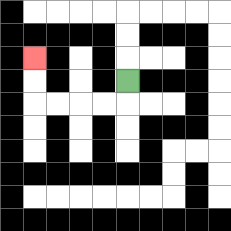{'start': '[5, 3]', 'end': '[1, 2]', 'path_directions': 'D,L,L,L,L,U,U', 'path_coordinates': '[[5, 3], [5, 4], [4, 4], [3, 4], [2, 4], [1, 4], [1, 3], [1, 2]]'}